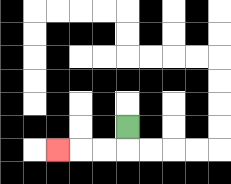{'start': '[5, 5]', 'end': '[2, 6]', 'path_directions': 'D,L,L,L', 'path_coordinates': '[[5, 5], [5, 6], [4, 6], [3, 6], [2, 6]]'}